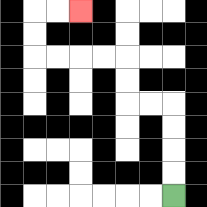{'start': '[7, 8]', 'end': '[3, 0]', 'path_directions': 'U,U,U,U,L,L,U,U,L,L,L,L,U,U,R,R', 'path_coordinates': '[[7, 8], [7, 7], [7, 6], [7, 5], [7, 4], [6, 4], [5, 4], [5, 3], [5, 2], [4, 2], [3, 2], [2, 2], [1, 2], [1, 1], [1, 0], [2, 0], [3, 0]]'}